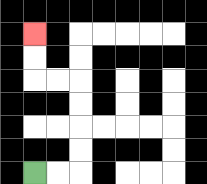{'start': '[1, 7]', 'end': '[1, 1]', 'path_directions': 'R,R,U,U,U,U,L,L,U,U', 'path_coordinates': '[[1, 7], [2, 7], [3, 7], [3, 6], [3, 5], [3, 4], [3, 3], [2, 3], [1, 3], [1, 2], [1, 1]]'}